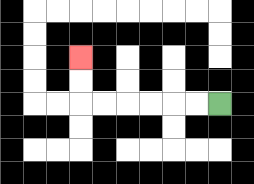{'start': '[9, 4]', 'end': '[3, 2]', 'path_directions': 'L,L,L,L,L,L,U,U', 'path_coordinates': '[[9, 4], [8, 4], [7, 4], [6, 4], [5, 4], [4, 4], [3, 4], [3, 3], [3, 2]]'}